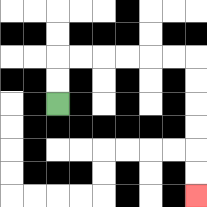{'start': '[2, 4]', 'end': '[8, 8]', 'path_directions': 'U,U,R,R,R,R,R,R,D,D,D,D,D,D', 'path_coordinates': '[[2, 4], [2, 3], [2, 2], [3, 2], [4, 2], [5, 2], [6, 2], [7, 2], [8, 2], [8, 3], [8, 4], [8, 5], [8, 6], [8, 7], [8, 8]]'}